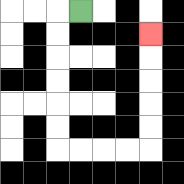{'start': '[3, 0]', 'end': '[6, 1]', 'path_directions': 'L,D,D,D,D,D,D,R,R,R,R,U,U,U,U,U', 'path_coordinates': '[[3, 0], [2, 0], [2, 1], [2, 2], [2, 3], [2, 4], [2, 5], [2, 6], [3, 6], [4, 6], [5, 6], [6, 6], [6, 5], [6, 4], [6, 3], [6, 2], [6, 1]]'}